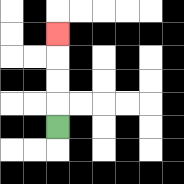{'start': '[2, 5]', 'end': '[2, 1]', 'path_directions': 'U,U,U,U', 'path_coordinates': '[[2, 5], [2, 4], [2, 3], [2, 2], [2, 1]]'}